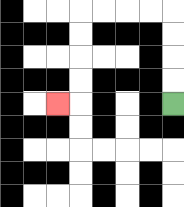{'start': '[7, 4]', 'end': '[2, 4]', 'path_directions': 'U,U,U,U,L,L,L,L,D,D,D,D,L', 'path_coordinates': '[[7, 4], [7, 3], [7, 2], [7, 1], [7, 0], [6, 0], [5, 0], [4, 0], [3, 0], [3, 1], [3, 2], [3, 3], [3, 4], [2, 4]]'}